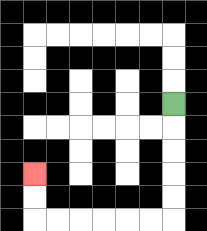{'start': '[7, 4]', 'end': '[1, 7]', 'path_directions': 'D,D,D,D,D,L,L,L,L,L,L,U,U', 'path_coordinates': '[[7, 4], [7, 5], [7, 6], [7, 7], [7, 8], [7, 9], [6, 9], [5, 9], [4, 9], [3, 9], [2, 9], [1, 9], [1, 8], [1, 7]]'}